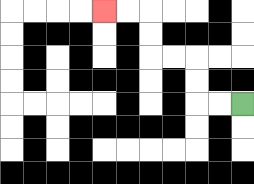{'start': '[10, 4]', 'end': '[4, 0]', 'path_directions': 'L,L,U,U,L,L,U,U,L,L', 'path_coordinates': '[[10, 4], [9, 4], [8, 4], [8, 3], [8, 2], [7, 2], [6, 2], [6, 1], [6, 0], [5, 0], [4, 0]]'}